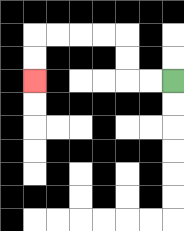{'start': '[7, 3]', 'end': '[1, 3]', 'path_directions': 'L,L,U,U,L,L,L,L,D,D', 'path_coordinates': '[[7, 3], [6, 3], [5, 3], [5, 2], [5, 1], [4, 1], [3, 1], [2, 1], [1, 1], [1, 2], [1, 3]]'}